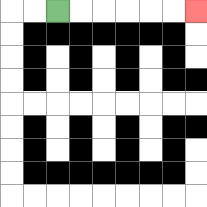{'start': '[2, 0]', 'end': '[8, 0]', 'path_directions': 'R,R,R,R,R,R', 'path_coordinates': '[[2, 0], [3, 0], [4, 0], [5, 0], [6, 0], [7, 0], [8, 0]]'}